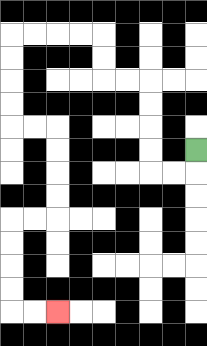{'start': '[8, 6]', 'end': '[2, 13]', 'path_directions': 'D,L,L,U,U,U,U,L,L,U,U,L,L,L,L,D,D,D,D,R,R,D,D,D,D,L,L,D,D,D,D,R,R', 'path_coordinates': '[[8, 6], [8, 7], [7, 7], [6, 7], [6, 6], [6, 5], [6, 4], [6, 3], [5, 3], [4, 3], [4, 2], [4, 1], [3, 1], [2, 1], [1, 1], [0, 1], [0, 2], [0, 3], [0, 4], [0, 5], [1, 5], [2, 5], [2, 6], [2, 7], [2, 8], [2, 9], [1, 9], [0, 9], [0, 10], [0, 11], [0, 12], [0, 13], [1, 13], [2, 13]]'}